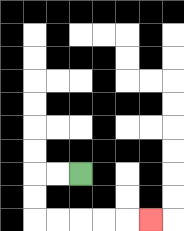{'start': '[3, 7]', 'end': '[6, 9]', 'path_directions': 'L,L,D,D,R,R,R,R,R', 'path_coordinates': '[[3, 7], [2, 7], [1, 7], [1, 8], [1, 9], [2, 9], [3, 9], [4, 9], [5, 9], [6, 9]]'}